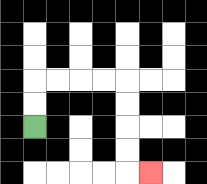{'start': '[1, 5]', 'end': '[6, 7]', 'path_directions': 'U,U,R,R,R,R,D,D,D,D,R', 'path_coordinates': '[[1, 5], [1, 4], [1, 3], [2, 3], [3, 3], [4, 3], [5, 3], [5, 4], [5, 5], [5, 6], [5, 7], [6, 7]]'}